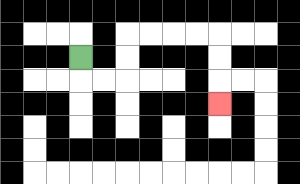{'start': '[3, 2]', 'end': '[9, 4]', 'path_directions': 'D,R,R,U,U,R,R,R,R,D,D,D', 'path_coordinates': '[[3, 2], [3, 3], [4, 3], [5, 3], [5, 2], [5, 1], [6, 1], [7, 1], [8, 1], [9, 1], [9, 2], [9, 3], [9, 4]]'}